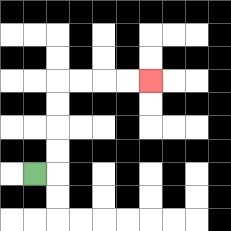{'start': '[1, 7]', 'end': '[6, 3]', 'path_directions': 'R,U,U,U,U,R,R,R,R', 'path_coordinates': '[[1, 7], [2, 7], [2, 6], [2, 5], [2, 4], [2, 3], [3, 3], [4, 3], [5, 3], [6, 3]]'}